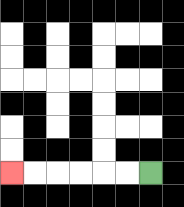{'start': '[6, 7]', 'end': '[0, 7]', 'path_directions': 'L,L,L,L,L,L', 'path_coordinates': '[[6, 7], [5, 7], [4, 7], [3, 7], [2, 7], [1, 7], [0, 7]]'}